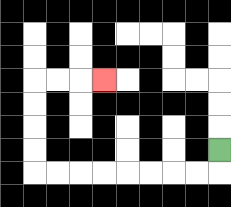{'start': '[9, 6]', 'end': '[4, 3]', 'path_directions': 'D,L,L,L,L,L,L,L,L,U,U,U,U,R,R,R', 'path_coordinates': '[[9, 6], [9, 7], [8, 7], [7, 7], [6, 7], [5, 7], [4, 7], [3, 7], [2, 7], [1, 7], [1, 6], [1, 5], [1, 4], [1, 3], [2, 3], [3, 3], [4, 3]]'}